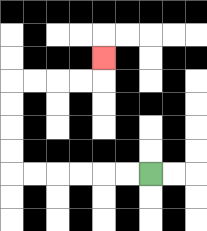{'start': '[6, 7]', 'end': '[4, 2]', 'path_directions': 'L,L,L,L,L,L,U,U,U,U,R,R,R,R,U', 'path_coordinates': '[[6, 7], [5, 7], [4, 7], [3, 7], [2, 7], [1, 7], [0, 7], [0, 6], [0, 5], [0, 4], [0, 3], [1, 3], [2, 3], [3, 3], [4, 3], [4, 2]]'}